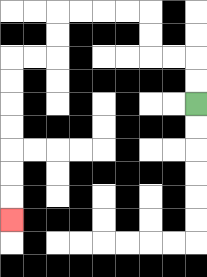{'start': '[8, 4]', 'end': '[0, 9]', 'path_directions': 'U,U,L,L,U,U,L,L,L,L,D,D,L,L,D,D,D,D,D,D,D', 'path_coordinates': '[[8, 4], [8, 3], [8, 2], [7, 2], [6, 2], [6, 1], [6, 0], [5, 0], [4, 0], [3, 0], [2, 0], [2, 1], [2, 2], [1, 2], [0, 2], [0, 3], [0, 4], [0, 5], [0, 6], [0, 7], [0, 8], [0, 9]]'}